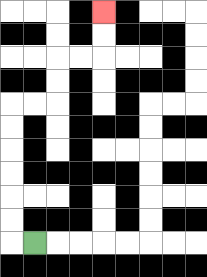{'start': '[1, 10]', 'end': '[4, 0]', 'path_directions': 'L,U,U,U,U,U,U,R,R,U,U,R,R,U,U', 'path_coordinates': '[[1, 10], [0, 10], [0, 9], [0, 8], [0, 7], [0, 6], [0, 5], [0, 4], [1, 4], [2, 4], [2, 3], [2, 2], [3, 2], [4, 2], [4, 1], [4, 0]]'}